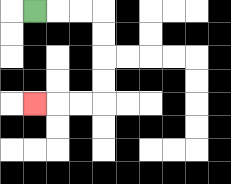{'start': '[1, 0]', 'end': '[1, 4]', 'path_directions': 'R,R,R,D,D,D,D,L,L,L', 'path_coordinates': '[[1, 0], [2, 0], [3, 0], [4, 0], [4, 1], [4, 2], [4, 3], [4, 4], [3, 4], [2, 4], [1, 4]]'}